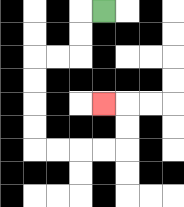{'start': '[4, 0]', 'end': '[4, 4]', 'path_directions': 'L,D,D,L,L,D,D,D,D,R,R,R,R,U,U,L', 'path_coordinates': '[[4, 0], [3, 0], [3, 1], [3, 2], [2, 2], [1, 2], [1, 3], [1, 4], [1, 5], [1, 6], [2, 6], [3, 6], [4, 6], [5, 6], [5, 5], [5, 4], [4, 4]]'}